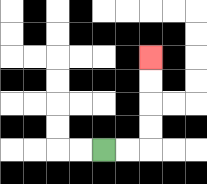{'start': '[4, 6]', 'end': '[6, 2]', 'path_directions': 'R,R,U,U,U,U', 'path_coordinates': '[[4, 6], [5, 6], [6, 6], [6, 5], [6, 4], [6, 3], [6, 2]]'}